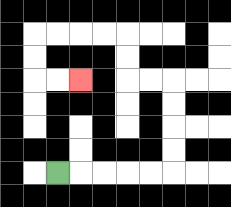{'start': '[2, 7]', 'end': '[3, 3]', 'path_directions': 'R,R,R,R,R,U,U,U,U,L,L,U,U,L,L,L,L,D,D,R,R', 'path_coordinates': '[[2, 7], [3, 7], [4, 7], [5, 7], [6, 7], [7, 7], [7, 6], [7, 5], [7, 4], [7, 3], [6, 3], [5, 3], [5, 2], [5, 1], [4, 1], [3, 1], [2, 1], [1, 1], [1, 2], [1, 3], [2, 3], [3, 3]]'}